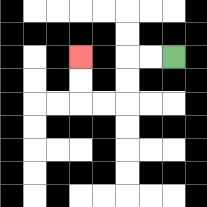{'start': '[7, 2]', 'end': '[3, 2]', 'path_directions': 'L,L,D,D,L,L,U,U', 'path_coordinates': '[[7, 2], [6, 2], [5, 2], [5, 3], [5, 4], [4, 4], [3, 4], [3, 3], [3, 2]]'}